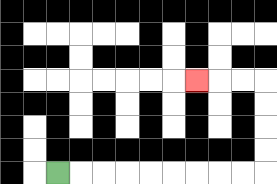{'start': '[2, 7]', 'end': '[8, 3]', 'path_directions': 'R,R,R,R,R,R,R,R,R,U,U,U,U,L,L,L', 'path_coordinates': '[[2, 7], [3, 7], [4, 7], [5, 7], [6, 7], [7, 7], [8, 7], [9, 7], [10, 7], [11, 7], [11, 6], [11, 5], [11, 4], [11, 3], [10, 3], [9, 3], [8, 3]]'}